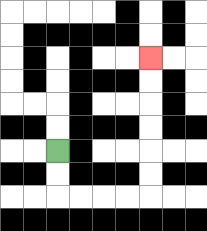{'start': '[2, 6]', 'end': '[6, 2]', 'path_directions': 'D,D,R,R,R,R,U,U,U,U,U,U', 'path_coordinates': '[[2, 6], [2, 7], [2, 8], [3, 8], [4, 8], [5, 8], [6, 8], [6, 7], [6, 6], [6, 5], [6, 4], [6, 3], [6, 2]]'}